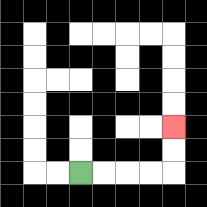{'start': '[3, 7]', 'end': '[7, 5]', 'path_directions': 'R,R,R,R,U,U', 'path_coordinates': '[[3, 7], [4, 7], [5, 7], [6, 7], [7, 7], [7, 6], [7, 5]]'}